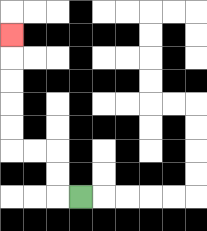{'start': '[3, 8]', 'end': '[0, 1]', 'path_directions': 'L,U,U,L,L,U,U,U,U,U', 'path_coordinates': '[[3, 8], [2, 8], [2, 7], [2, 6], [1, 6], [0, 6], [0, 5], [0, 4], [0, 3], [0, 2], [0, 1]]'}